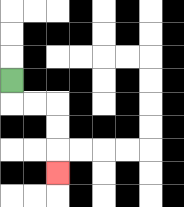{'start': '[0, 3]', 'end': '[2, 7]', 'path_directions': 'D,R,R,D,D,D', 'path_coordinates': '[[0, 3], [0, 4], [1, 4], [2, 4], [2, 5], [2, 6], [2, 7]]'}